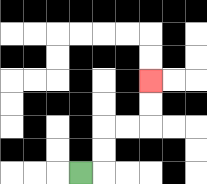{'start': '[3, 7]', 'end': '[6, 3]', 'path_directions': 'R,U,U,R,R,U,U', 'path_coordinates': '[[3, 7], [4, 7], [4, 6], [4, 5], [5, 5], [6, 5], [6, 4], [6, 3]]'}